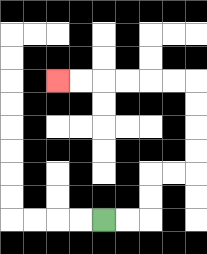{'start': '[4, 9]', 'end': '[2, 3]', 'path_directions': 'R,R,U,U,R,R,U,U,U,U,L,L,L,L,L,L', 'path_coordinates': '[[4, 9], [5, 9], [6, 9], [6, 8], [6, 7], [7, 7], [8, 7], [8, 6], [8, 5], [8, 4], [8, 3], [7, 3], [6, 3], [5, 3], [4, 3], [3, 3], [2, 3]]'}